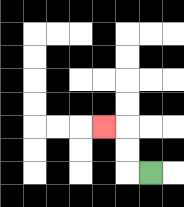{'start': '[6, 7]', 'end': '[4, 5]', 'path_directions': 'L,U,U,L', 'path_coordinates': '[[6, 7], [5, 7], [5, 6], [5, 5], [4, 5]]'}